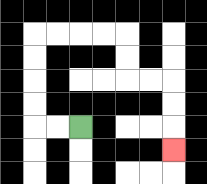{'start': '[3, 5]', 'end': '[7, 6]', 'path_directions': 'L,L,U,U,U,U,R,R,R,R,D,D,R,R,D,D,D', 'path_coordinates': '[[3, 5], [2, 5], [1, 5], [1, 4], [1, 3], [1, 2], [1, 1], [2, 1], [3, 1], [4, 1], [5, 1], [5, 2], [5, 3], [6, 3], [7, 3], [7, 4], [7, 5], [7, 6]]'}